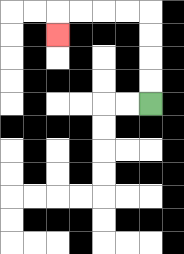{'start': '[6, 4]', 'end': '[2, 1]', 'path_directions': 'U,U,U,U,L,L,L,L,D', 'path_coordinates': '[[6, 4], [6, 3], [6, 2], [6, 1], [6, 0], [5, 0], [4, 0], [3, 0], [2, 0], [2, 1]]'}